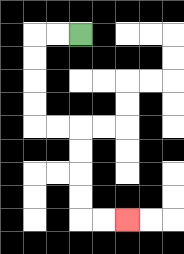{'start': '[3, 1]', 'end': '[5, 9]', 'path_directions': 'L,L,D,D,D,D,R,R,D,D,D,D,R,R', 'path_coordinates': '[[3, 1], [2, 1], [1, 1], [1, 2], [1, 3], [1, 4], [1, 5], [2, 5], [3, 5], [3, 6], [3, 7], [3, 8], [3, 9], [4, 9], [5, 9]]'}